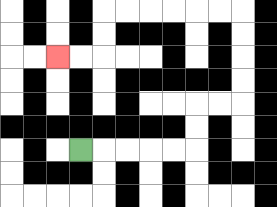{'start': '[3, 6]', 'end': '[2, 2]', 'path_directions': 'R,R,R,R,R,U,U,R,R,U,U,U,U,L,L,L,L,L,L,D,D,L,L', 'path_coordinates': '[[3, 6], [4, 6], [5, 6], [6, 6], [7, 6], [8, 6], [8, 5], [8, 4], [9, 4], [10, 4], [10, 3], [10, 2], [10, 1], [10, 0], [9, 0], [8, 0], [7, 0], [6, 0], [5, 0], [4, 0], [4, 1], [4, 2], [3, 2], [2, 2]]'}